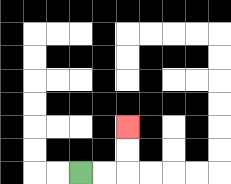{'start': '[3, 7]', 'end': '[5, 5]', 'path_directions': 'R,R,U,U', 'path_coordinates': '[[3, 7], [4, 7], [5, 7], [5, 6], [5, 5]]'}